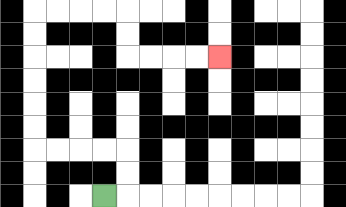{'start': '[4, 8]', 'end': '[9, 2]', 'path_directions': 'R,U,U,L,L,L,L,U,U,U,U,U,U,R,R,R,R,D,D,R,R,R,R', 'path_coordinates': '[[4, 8], [5, 8], [5, 7], [5, 6], [4, 6], [3, 6], [2, 6], [1, 6], [1, 5], [1, 4], [1, 3], [1, 2], [1, 1], [1, 0], [2, 0], [3, 0], [4, 0], [5, 0], [5, 1], [5, 2], [6, 2], [7, 2], [8, 2], [9, 2]]'}